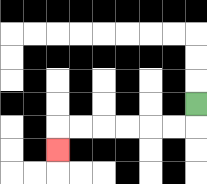{'start': '[8, 4]', 'end': '[2, 6]', 'path_directions': 'D,L,L,L,L,L,L,D', 'path_coordinates': '[[8, 4], [8, 5], [7, 5], [6, 5], [5, 5], [4, 5], [3, 5], [2, 5], [2, 6]]'}